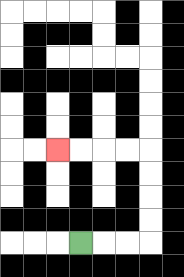{'start': '[3, 10]', 'end': '[2, 6]', 'path_directions': 'R,R,R,U,U,U,U,L,L,L,L', 'path_coordinates': '[[3, 10], [4, 10], [5, 10], [6, 10], [6, 9], [6, 8], [6, 7], [6, 6], [5, 6], [4, 6], [3, 6], [2, 6]]'}